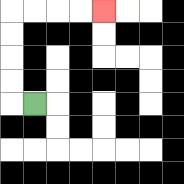{'start': '[1, 4]', 'end': '[4, 0]', 'path_directions': 'L,U,U,U,U,R,R,R,R', 'path_coordinates': '[[1, 4], [0, 4], [0, 3], [0, 2], [0, 1], [0, 0], [1, 0], [2, 0], [3, 0], [4, 0]]'}